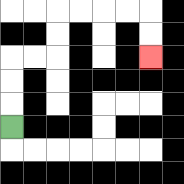{'start': '[0, 5]', 'end': '[6, 2]', 'path_directions': 'U,U,U,R,R,U,U,R,R,R,R,D,D', 'path_coordinates': '[[0, 5], [0, 4], [0, 3], [0, 2], [1, 2], [2, 2], [2, 1], [2, 0], [3, 0], [4, 0], [5, 0], [6, 0], [6, 1], [6, 2]]'}